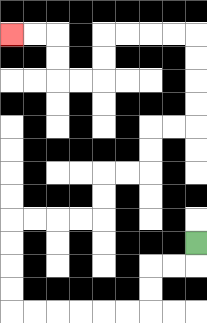{'start': '[8, 10]', 'end': '[0, 1]', 'path_directions': 'D,L,L,D,D,L,L,L,L,L,L,U,U,U,U,R,R,R,R,U,U,R,R,U,U,R,R,U,U,U,U,L,L,L,L,D,D,L,L,U,U,L,L', 'path_coordinates': '[[8, 10], [8, 11], [7, 11], [6, 11], [6, 12], [6, 13], [5, 13], [4, 13], [3, 13], [2, 13], [1, 13], [0, 13], [0, 12], [0, 11], [0, 10], [0, 9], [1, 9], [2, 9], [3, 9], [4, 9], [4, 8], [4, 7], [5, 7], [6, 7], [6, 6], [6, 5], [7, 5], [8, 5], [8, 4], [8, 3], [8, 2], [8, 1], [7, 1], [6, 1], [5, 1], [4, 1], [4, 2], [4, 3], [3, 3], [2, 3], [2, 2], [2, 1], [1, 1], [0, 1]]'}